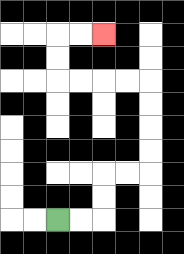{'start': '[2, 9]', 'end': '[4, 1]', 'path_directions': 'R,R,U,U,R,R,U,U,U,U,L,L,L,L,U,U,R,R', 'path_coordinates': '[[2, 9], [3, 9], [4, 9], [4, 8], [4, 7], [5, 7], [6, 7], [6, 6], [6, 5], [6, 4], [6, 3], [5, 3], [4, 3], [3, 3], [2, 3], [2, 2], [2, 1], [3, 1], [4, 1]]'}